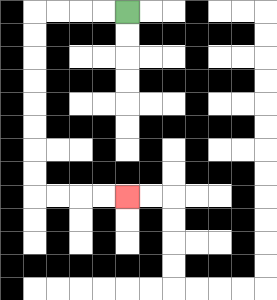{'start': '[5, 0]', 'end': '[5, 8]', 'path_directions': 'L,L,L,L,D,D,D,D,D,D,D,D,R,R,R,R', 'path_coordinates': '[[5, 0], [4, 0], [3, 0], [2, 0], [1, 0], [1, 1], [1, 2], [1, 3], [1, 4], [1, 5], [1, 6], [1, 7], [1, 8], [2, 8], [3, 8], [4, 8], [5, 8]]'}